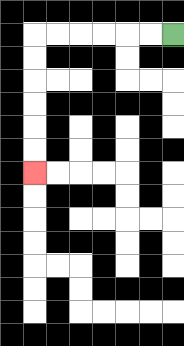{'start': '[7, 1]', 'end': '[1, 7]', 'path_directions': 'L,L,L,L,L,L,D,D,D,D,D,D', 'path_coordinates': '[[7, 1], [6, 1], [5, 1], [4, 1], [3, 1], [2, 1], [1, 1], [1, 2], [1, 3], [1, 4], [1, 5], [1, 6], [1, 7]]'}